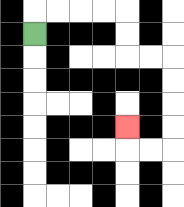{'start': '[1, 1]', 'end': '[5, 5]', 'path_directions': 'U,R,R,R,R,D,D,R,R,D,D,D,D,L,L,U', 'path_coordinates': '[[1, 1], [1, 0], [2, 0], [3, 0], [4, 0], [5, 0], [5, 1], [5, 2], [6, 2], [7, 2], [7, 3], [7, 4], [7, 5], [7, 6], [6, 6], [5, 6], [5, 5]]'}